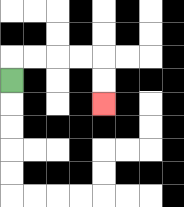{'start': '[0, 3]', 'end': '[4, 4]', 'path_directions': 'U,R,R,R,R,D,D', 'path_coordinates': '[[0, 3], [0, 2], [1, 2], [2, 2], [3, 2], [4, 2], [4, 3], [4, 4]]'}